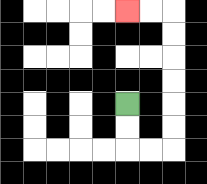{'start': '[5, 4]', 'end': '[5, 0]', 'path_directions': 'D,D,R,R,U,U,U,U,U,U,L,L', 'path_coordinates': '[[5, 4], [5, 5], [5, 6], [6, 6], [7, 6], [7, 5], [7, 4], [7, 3], [7, 2], [7, 1], [7, 0], [6, 0], [5, 0]]'}